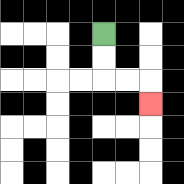{'start': '[4, 1]', 'end': '[6, 4]', 'path_directions': 'D,D,R,R,D', 'path_coordinates': '[[4, 1], [4, 2], [4, 3], [5, 3], [6, 3], [6, 4]]'}